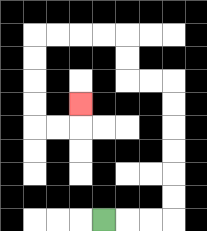{'start': '[4, 9]', 'end': '[3, 4]', 'path_directions': 'R,R,R,U,U,U,U,U,U,L,L,U,U,L,L,L,L,D,D,D,D,R,R,U', 'path_coordinates': '[[4, 9], [5, 9], [6, 9], [7, 9], [7, 8], [7, 7], [7, 6], [7, 5], [7, 4], [7, 3], [6, 3], [5, 3], [5, 2], [5, 1], [4, 1], [3, 1], [2, 1], [1, 1], [1, 2], [1, 3], [1, 4], [1, 5], [2, 5], [3, 5], [3, 4]]'}